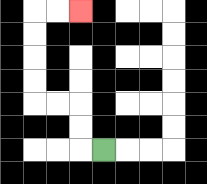{'start': '[4, 6]', 'end': '[3, 0]', 'path_directions': 'L,U,U,L,L,U,U,U,U,R,R', 'path_coordinates': '[[4, 6], [3, 6], [3, 5], [3, 4], [2, 4], [1, 4], [1, 3], [1, 2], [1, 1], [1, 0], [2, 0], [3, 0]]'}